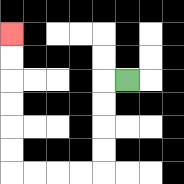{'start': '[5, 3]', 'end': '[0, 1]', 'path_directions': 'L,D,D,D,D,L,L,L,L,U,U,U,U,U,U', 'path_coordinates': '[[5, 3], [4, 3], [4, 4], [4, 5], [4, 6], [4, 7], [3, 7], [2, 7], [1, 7], [0, 7], [0, 6], [0, 5], [0, 4], [0, 3], [0, 2], [0, 1]]'}